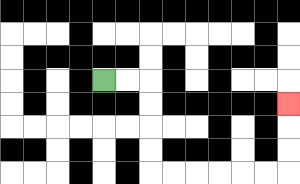{'start': '[4, 3]', 'end': '[12, 4]', 'path_directions': 'R,R,D,D,D,D,R,R,R,R,R,R,U,U,U', 'path_coordinates': '[[4, 3], [5, 3], [6, 3], [6, 4], [6, 5], [6, 6], [6, 7], [7, 7], [8, 7], [9, 7], [10, 7], [11, 7], [12, 7], [12, 6], [12, 5], [12, 4]]'}